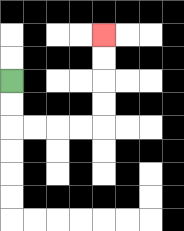{'start': '[0, 3]', 'end': '[4, 1]', 'path_directions': 'D,D,R,R,R,R,U,U,U,U', 'path_coordinates': '[[0, 3], [0, 4], [0, 5], [1, 5], [2, 5], [3, 5], [4, 5], [4, 4], [4, 3], [4, 2], [4, 1]]'}